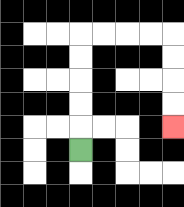{'start': '[3, 6]', 'end': '[7, 5]', 'path_directions': 'U,U,U,U,U,R,R,R,R,D,D,D,D', 'path_coordinates': '[[3, 6], [3, 5], [3, 4], [3, 3], [3, 2], [3, 1], [4, 1], [5, 1], [6, 1], [7, 1], [7, 2], [7, 3], [7, 4], [7, 5]]'}